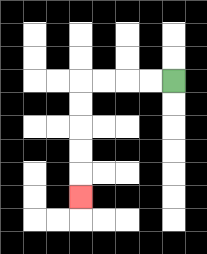{'start': '[7, 3]', 'end': '[3, 8]', 'path_directions': 'L,L,L,L,D,D,D,D,D', 'path_coordinates': '[[7, 3], [6, 3], [5, 3], [4, 3], [3, 3], [3, 4], [3, 5], [3, 6], [3, 7], [3, 8]]'}